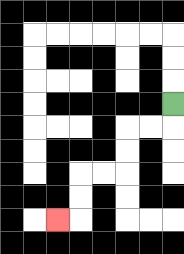{'start': '[7, 4]', 'end': '[2, 9]', 'path_directions': 'D,L,L,D,D,L,L,D,D,L', 'path_coordinates': '[[7, 4], [7, 5], [6, 5], [5, 5], [5, 6], [5, 7], [4, 7], [3, 7], [3, 8], [3, 9], [2, 9]]'}